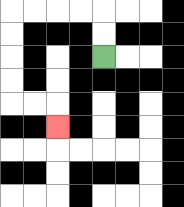{'start': '[4, 2]', 'end': '[2, 5]', 'path_directions': 'U,U,L,L,L,L,D,D,D,D,R,R,D', 'path_coordinates': '[[4, 2], [4, 1], [4, 0], [3, 0], [2, 0], [1, 0], [0, 0], [0, 1], [0, 2], [0, 3], [0, 4], [1, 4], [2, 4], [2, 5]]'}